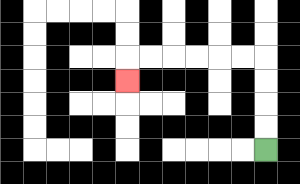{'start': '[11, 6]', 'end': '[5, 3]', 'path_directions': 'U,U,U,U,L,L,L,L,L,L,D', 'path_coordinates': '[[11, 6], [11, 5], [11, 4], [11, 3], [11, 2], [10, 2], [9, 2], [8, 2], [7, 2], [6, 2], [5, 2], [5, 3]]'}